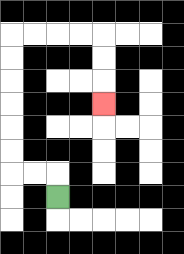{'start': '[2, 8]', 'end': '[4, 4]', 'path_directions': 'U,L,L,U,U,U,U,U,U,R,R,R,R,D,D,D', 'path_coordinates': '[[2, 8], [2, 7], [1, 7], [0, 7], [0, 6], [0, 5], [0, 4], [0, 3], [0, 2], [0, 1], [1, 1], [2, 1], [3, 1], [4, 1], [4, 2], [4, 3], [4, 4]]'}